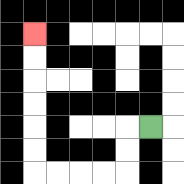{'start': '[6, 5]', 'end': '[1, 1]', 'path_directions': 'L,D,D,L,L,L,L,U,U,U,U,U,U', 'path_coordinates': '[[6, 5], [5, 5], [5, 6], [5, 7], [4, 7], [3, 7], [2, 7], [1, 7], [1, 6], [1, 5], [1, 4], [1, 3], [1, 2], [1, 1]]'}